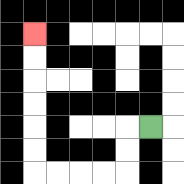{'start': '[6, 5]', 'end': '[1, 1]', 'path_directions': 'L,D,D,L,L,L,L,U,U,U,U,U,U', 'path_coordinates': '[[6, 5], [5, 5], [5, 6], [5, 7], [4, 7], [3, 7], [2, 7], [1, 7], [1, 6], [1, 5], [1, 4], [1, 3], [1, 2], [1, 1]]'}